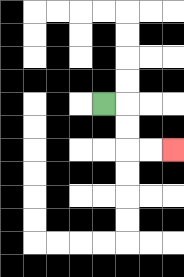{'start': '[4, 4]', 'end': '[7, 6]', 'path_directions': 'R,D,D,R,R', 'path_coordinates': '[[4, 4], [5, 4], [5, 5], [5, 6], [6, 6], [7, 6]]'}